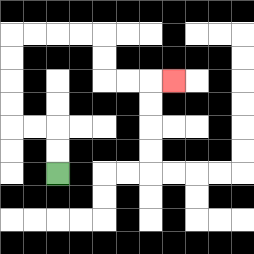{'start': '[2, 7]', 'end': '[7, 3]', 'path_directions': 'U,U,L,L,U,U,U,U,R,R,R,R,D,D,R,R,R', 'path_coordinates': '[[2, 7], [2, 6], [2, 5], [1, 5], [0, 5], [0, 4], [0, 3], [0, 2], [0, 1], [1, 1], [2, 1], [3, 1], [4, 1], [4, 2], [4, 3], [5, 3], [6, 3], [7, 3]]'}